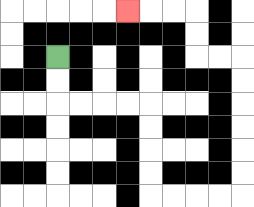{'start': '[2, 2]', 'end': '[5, 0]', 'path_directions': 'D,D,R,R,R,R,D,D,D,D,R,R,R,R,U,U,U,U,U,U,L,L,U,U,L,L,L', 'path_coordinates': '[[2, 2], [2, 3], [2, 4], [3, 4], [4, 4], [5, 4], [6, 4], [6, 5], [6, 6], [6, 7], [6, 8], [7, 8], [8, 8], [9, 8], [10, 8], [10, 7], [10, 6], [10, 5], [10, 4], [10, 3], [10, 2], [9, 2], [8, 2], [8, 1], [8, 0], [7, 0], [6, 0], [5, 0]]'}